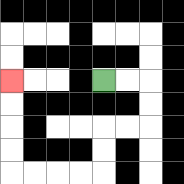{'start': '[4, 3]', 'end': '[0, 3]', 'path_directions': 'R,R,D,D,L,L,D,D,L,L,L,L,U,U,U,U', 'path_coordinates': '[[4, 3], [5, 3], [6, 3], [6, 4], [6, 5], [5, 5], [4, 5], [4, 6], [4, 7], [3, 7], [2, 7], [1, 7], [0, 7], [0, 6], [0, 5], [0, 4], [0, 3]]'}